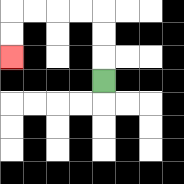{'start': '[4, 3]', 'end': '[0, 2]', 'path_directions': 'U,U,U,L,L,L,L,D,D', 'path_coordinates': '[[4, 3], [4, 2], [4, 1], [4, 0], [3, 0], [2, 0], [1, 0], [0, 0], [0, 1], [0, 2]]'}